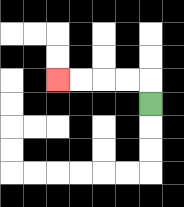{'start': '[6, 4]', 'end': '[2, 3]', 'path_directions': 'U,L,L,L,L', 'path_coordinates': '[[6, 4], [6, 3], [5, 3], [4, 3], [3, 3], [2, 3]]'}